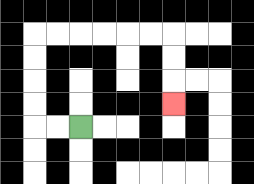{'start': '[3, 5]', 'end': '[7, 4]', 'path_directions': 'L,L,U,U,U,U,R,R,R,R,R,R,D,D,D', 'path_coordinates': '[[3, 5], [2, 5], [1, 5], [1, 4], [1, 3], [1, 2], [1, 1], [2, 1], [3, 1], [4, 1], [5, 1], [6, 1], [7, 1], [7, 2], [7, 3], [7, 4]]'}